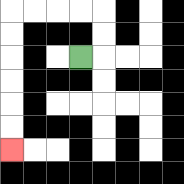{'start': '[3, 2]', 'end': '[0, 6]', 'path_directions': 'R,U,U,L,L,L,L,D,D,D,D,D,D', 'path_coordinates': '[[3, 2], [4, 2], [4, 1], [4, 0], [3, 0], [2, 0], [1, 0], [0, 0], [0, 1], [0, 2], [0, 3], [0, 4], [0, 5], [0, 6]]'}